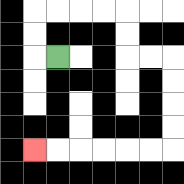{'start': '[2, 2]', 'end': '[1, 6]', 'path_directions': 'L,U,U,R,R,R,R,D,D,R,R,D,D,D,D,L,L,L,L,L,L', 'path_coordinates': '[[2, 2], [1, 2], [1, 1], [1, 0], [2, 0], [3, 0], [4, 0], [5, 0], [5, 1], [5, 2], [6, 2], [7, 2], [7, 3], [7, 4], [7, 5], [7, 6], [6, 6], [5, 6], [4, 6], [3, 6], [2, 6], [1, 6]]'}